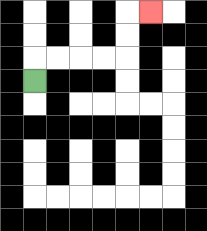{'start': '[1, 3]', 'end': '[6, 0]', 'path_directions': 'U,R,R,R,R,U,U,R', 'path_coordinates': '[[1, 3], [1, 2], [2, 2], [3, 2], [4, 2], [5, 2], [5, 1], [5, 0], [6, 0]]'}